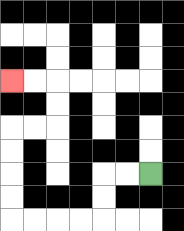{'start': '[6, 7]', 'end': '[0, 3]', 'path_directions': 'L,L,D,D,L,L,L,L,U,U,U,U,R,R,U,U,L,L', 'path_coordinates': '[[6, 7], [5, 7], [4, 7], [4, 8], [4, 9], [3, 9], [2, 9], [1, 9], [0, 9], [0, 8], [0, 7], [0, 6], [0, 5], [1, 5], [2, 5], [2, 4], [2, 3], [1, 3], [0, 3]]'}